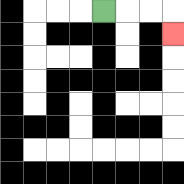{'start': '[4, 0]', 'end': '[7, 1]', 'path_directions': 'R,R,R,D', 'path_coordinates': '[[4, 0], [5, 0], [6, 0], [7, 0], [7, 1]]'}